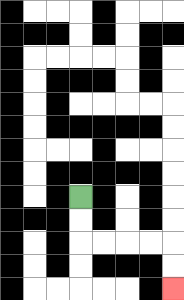{'start': '[3, 8]', 'end': '[7, 12]', 'path_directions': 'D,D,R,R,R,R,D,D', 'path_coordinates': '[[3, 8], [3, 9], [3, 10], [4, 10], [5, 10], [6, 10], [7, 10], [7, 11], [7, 12]]'}